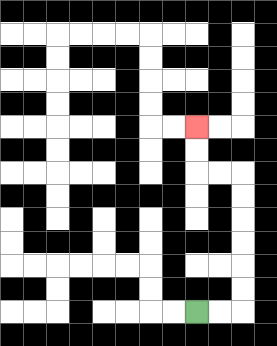{'start': '[8, 13]', 'end': '[8, 5]', 'path_directions': 'R,R,U,U,U,U,U,U,L,L,U,U', 'path_coordinates': '[[8, 13], [9, 13], [10, 13], [10, 12], [10, 11], [10, 10], [10, 9], [10, 8], [10, 7], [9, 7], [8, 7], [8, 6], [8, 5]]'}